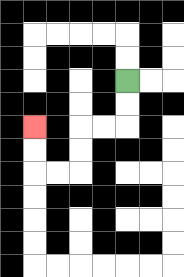{'start': '[5, 3]', 'end': '[1, 5]', 'path_directions': 'D,D,L,L,D,D,L,L,U,U', 'path_coordinates': '[[5, 3], [5, 4], [5, 5], [4, 5], [3, 5], [3, 6], [3, 7], [2, 7], [1, 7], [1, 6], [1, 5]]'}